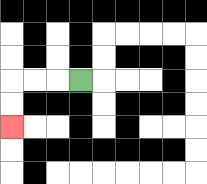{'start': '[3, 3]', 'end': '[0, 5]', 'path_directions': 'L,L,L,D,D', 'path_coordinates': '[[3, 3], [2, 3], [1, 3], [0, 3], [0, 4], [0, 5]]'}